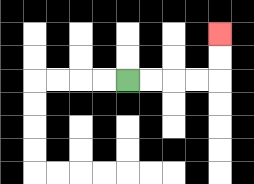{'start': '[5, 3]', 'end': '[9, 1]', 'path_directions': 'R,R,R,R,U,U', 'path_coordinates': '[[5, 3], [6, 3], [7, 3], [8, 3], [9, 3], [9, 2], [9, 1]]'}